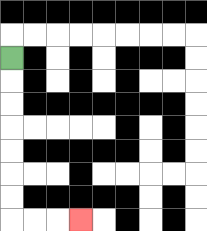{'start': '[0, 2]', 'end': '[3, 9]', 'path_directions': 'D,D,D,D,D,D,D,R,R,R', 'path_coordinates': '[[0, 2], [0, 3], [0, 4], [0, 5], [0, 6], [0, 7], [0, 8], [0, 9], [1, 9], [2, 9], [3, 9]]'}